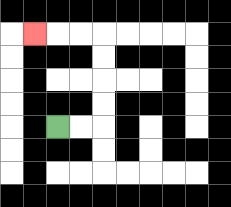{'start': '[2, 5]', 'end': '[1, 1]', 'path_directions': 'R,R,U,U,U,U,L,L,L', 'path_coordinates': '[[2, 5], [3, 5], [4, 5], [4, 4], [4, 3], [4, 2], [4, 1], [3, 1], [2, 1], [1, 1]]'}